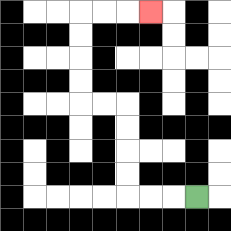{'start': '[8, 8]', 'end': '[6, 0]', 'path_directions': 'L,L,L,U,U,U,U,L,L,U,U,U,U,R,R,R', 'path_coordinates': '[[8, 8], [7, 8], [6, 8], [5, 8], [5, 7], [5, 6], [5, 5], [5, 4], [4, 4], [3, 4], [3, 3], [3, 2], [3, 1], [3, 0], [4, 0], [5, 0], [6, 0]]'}